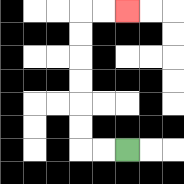{'start': '[5, 6]', 'end': '[5, 0]', 'path_directions': 'L,L,U,U,U,U,U,U,R,R', 'path_coordinates': '[[5, 6], [4, 6], [3, 6], [3, 5], [3, 4], [3, 3], [3, 2], [3, 1], [3, 0], [4, 0], [5, 0]]'}